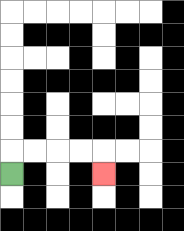{'start': '[0, 7]', 'end': '[4, 7]', 'path_directions': 'U,R,R,R,R,D', 'path_coordinates': '[[0, 7], [0, 6], [1, 6], [2, 6], [3, 6], [4, 6], [4, 7]]'}